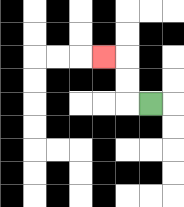{'start': '[6, 4]', 'end': '[4, 2]', 'path_directions': 'L,U,U,L', 'path_coordinates': '[[6, 4], [5, 4], [5, 3], [5, 2], [4, 2]]'}